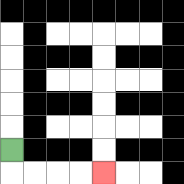{'start': '[0, 6]', 'end': '[4, 7]', 'path_directions': 'D,R,R,R,R', 'path_coordinates': '[[0, 6], [0, 7], [1, 7], [2, 7], [3, 7], [4, 7]]'}